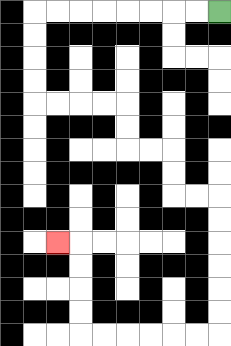{'start': '[9, 0]', 'end': '[2, 10]', 'path_directions': 'L,L,L,L,L,L,L,L,D,D,D,D,R,R,R,R,D,D,R,R,D,D,R,R,D,D,D,D,D,D,L,L,L,L,L,L,U,U,U,U,L', 'path_coordinates': '[[9, 0], [8, 0], [7, 0], [6, 0], [5, 0], [4, 0], [3, 0], [2, 0], [1, 0], [1, 1], [1, 2], [1, 3], [1, 4], [2, 4], [3, 4], [4, 4], [5, 4], [5, 5], [5, 6], [6, 6], [7, 6], [7, 7], [7, 8], [8, 8], [9, 8], [9, 9], [9, 10], [9, 11], [9, 12], [9, 13], [9, 14], [8, 14], [7, 14], [6, 14], [5, 14], [4, 14], [3, 14], [3, 13], [3, 12], [3, 11], [3, 10], [2, 10]]'}